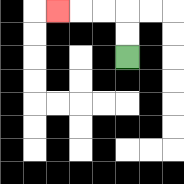{'start': '[5, 2]', 'end': '[2, 0]', 'path_directions': 'U,U,L,L,L', 'path_coordinates': '[[5, 2], [5, 1], [5, 0], [4, 0], [3, 0], [2, 0]]'}